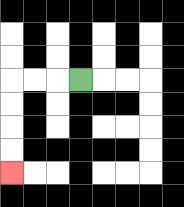{'start': '[3, 3]', 'end': '[0, 7]', 'path_directions': 'L,L,L,D,D,D,D', 'path_coordinates': '[[3, 3], [2, 3], [1, 3], [0, 3], [0, 4], [0, 5], [0, 6], [0, 7]]'}